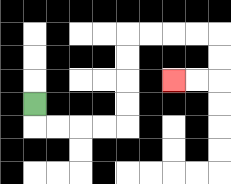{'start': '[1, 4]', 'end': '[7, 3]', 'path_directions': 'D,R,R,R,R,U,U,U,U,R,R,R,R,D,D,L,L', 'path_coordinates': '[[1, 4], [1, 5], [2, 5], [3, 5], [4, 5], [5, 5], [5, 4], [5, 3], [5, 2], [5, 1], [6, 1], [7, 1], [8, 1], [9, 1], [9, 2], [9, 3], [8, 3], [7, 3]]'}